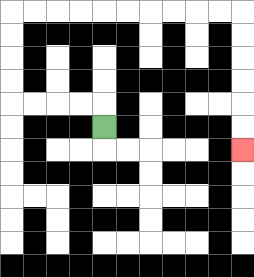{'start': '[4, 5]', 'end': '[10, 6]', 'path_directions': 'U,L,L,L,L,U,U,U,U,R,R,R,R,R,R,R,R,R,R,D,D,D,D,D,D', 'path_coordinates': '[[4, 5], [4, 4], [3, 4], [2, 4], [1, 4], [0, 4], [0, 3], [0, 2], [0, 1], [0, 0], [1, 0], [2, 0], [3, 0], [4, 0], [5, 0], [6, 0], [7, 0], [8, 0], [9, 0], [10, 0], [10, 1], [10, 2], [10, 3], [10, 4], [10, 5], [10, 6]]'}